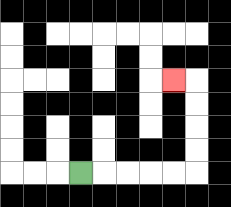{'start': '[3, 7]', 'end': '[7, 3]', 'path_directions': 'R,R,R,R,R,U,U,U,U,L', 'path_coordinates': '[[3, 7], [4, 7], [5, 7], [6, 7], [7, 7], [8, 7], [8, 6], [8, 5], [8, 4], [8, 3], [7, 3]]'}